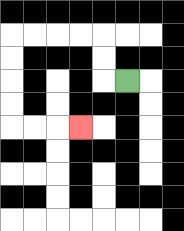{'start': '[5, 3]', 'end': '[3, 5]', 'path_directions': 'L,U,U,L,L,L,L,D,D,D,D,R,R,R', 'path_coordinates': '[[5, 3], [4, 3], [4, 2], [4, 1], [3, 1], [2, 1], [1, 1], [0, 1], [0, 2], [0, 3], [0, 4], [0, 5], [1, 5], [2, 5], [3, 5]]'}